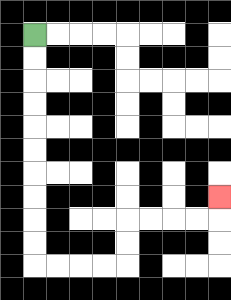{'start': '[1, 1]', 'end': '[9, 8]', 'path_directions': 'D,D,D,D,D,D,D,D,D,D,R,R,R,R,U,U,R,R,R,R,U', 'path_coordinates': '[[1, 1], [1, 2], [1, 3], [1, 4], [1, 5], [1, 6], [1, 7], [1, 8], [1, 9], [1, 10], [1, 11], [2, 11], [3, 11], [4, 11], [5, 11], [5, 10], [5, 9], [6, 9], [7, 9], [8, 9], [9, 9], [9, 8]]'}